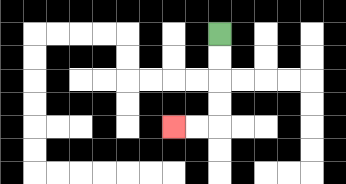{'start': '[9, 1]', 'end': '[7, 5]', 'path_directions': 'D,D,D,D,L,L', 'path_coordinates': '[[9, 1], [9, 2], [9, 3], [9, 4], [9, 5], [8, 5], [7, 5]]'}